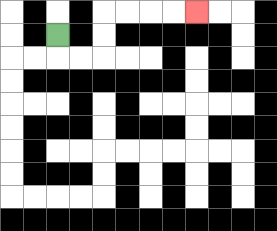{'start': '[2, 1]', 'end': '[8, 0]', 'path_directions': 'D,R,R,U,U,R,R,R,R', 'path_coordinates': '[[2, 1], [2, 2], [3, 2], [4, 2], [4, 1], [4, 0], [5, 0], [6, 0], [7, 0], [8, 0]]'}